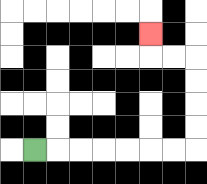{'start': '[1, 6]', 'end': '[6, 1]', 'path_directions': 'R,R,R,R,R,R,R,U,U,U,U,L,L,U', 'path_coordinates': '[[1, 6], [2, 6], [3, 6], [4, 6], [5, 6], [6, 6], [7, 6], [8, 6], [8, 5], [8, 4], [8, 3], [8, 2], [7, 2], [6, 2], [6, 1]]'}